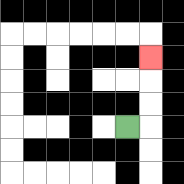{'start': '[5, 5]', 'end': '[6, 2]', 'path_directions': 'R,U,U,U', 'path_coordinates': '[[5, 5], [6, 5], [6, 4], [6, 3], [6, 2]]'}